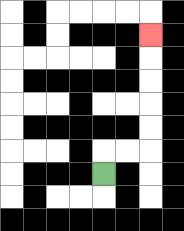{'start': '[4, 7]', 'end': '[6, 1]', 'path_directions': 'U,R,R,U,U,U,U,U', 'path_coordinates': '[[4, 7], [4, 6], [5, 6], [6, 6], [6, 5], [6, 4], [6, 3], [6, 2], [6, 1]]'}